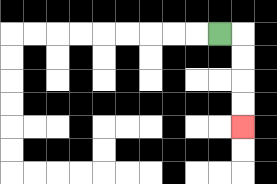{'start': '[9, 1]', 'end': '[10, 5]', 'path_directions': 'R,D,D,D,D', 'path_coordinates': '[[9, 1], [10, 1], [10, 2], [10, 3], [10, 4], [10, 5]]'}